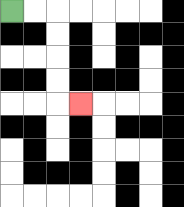{'start': '[0, 0]', 'end': '[3, 4]', 'path_directions': 'R,R,D,D,D,D,R', 'path_coordinates': '[[0, 0], [1, 0], [2, 0], [2, 1], [2, 2], [2, 3], [2, 4], [3, 4]]'}